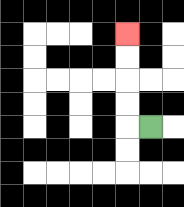{'start': '[6, 5]', 'end': '[5, 1]', 'path_directions': 'L,U,U,U,U', 'path_coordinates': '[[6, 5], [5, 5], [5, 4], [5, 3], [5, 2], [5, 1]]'}